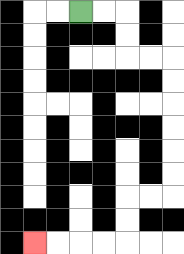{'start': '[3, 0]', 'end': '[1, 10]', 'path_directions': 'R,R,D,D,R,R,D,D,D,D,D,D,L,L,D,D,L,L,L,L', 'path_coordinates': '[[3, 0], [4, 0], [5, 0], [5, 1], [5, 2], [6, 2], [7, 2], [7, 3], [7, 4], [7, 5], [7, 6], [7, 7], [7, 8], [6, 8], [5, 8], [5, 9], [5, 10], [4, 10], [3, 10], [2, 10], [1, 10]]'}